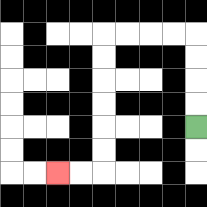{'start': '[8, 5]', 'end': '[2, 7]', 'path_directions': 'U,U,U,U,L,L,L,L,D,D,D,D,D,D,L,L', 'path_coordinates': '[[8, 5], [8, 4], [8, 3], [8, 2], [8, 1], [7, 1], [6, 1], [5, 1], [4, 1], [4, 2], [4, 3], [4, 4], [4, 5], [4, 6], [4, 7], [3, 7], [2, 7]]'}